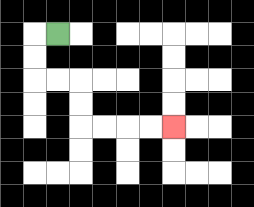{'start': '[2, 1]', 'end': '[7, 5]', 'path_directions': 'L,D,D,R,R,D,D,R,R,R,R', 'path_coordinates': '[[2, 1], [1, 1], [1, 2], [1, 3], [2, 3], [3, 3], [3, 4], [3, 5], [4, 5], [5, 5], [6, 5], [7, 5]]'}